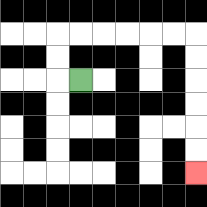{'start': '[3, 3]', 'end': '[8, 7]', 'path_directions': 'L,U,U,R,R,R,R,R,R,D,D,D,D,D,D', 'path_coordinates': '[[3, 3], [2, 3], [2, 2], [2, 1], [3, 1], [4, 1], [5, 1], [6, 1], [7, 1], [8, 1], [8, 2], [8, 3], [8, 4], [8, 5], [8, 6], [8, 7]]'}